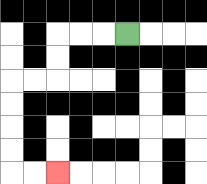{'start': '[5, 1]', 'end': '[2, 7]', 'path_directions': 'L,L,L,D,D,L,L,D,D,D,D,R,R', 'path_coordinates': '[[5, 1], [4, 1], [3, 1], [2, 1], [2, 2], [2, 3], [1, 3], [0, 3], [0, 4], [0, 5], [0, 6], [0, 7], [1, 7], [2, 7]]'}